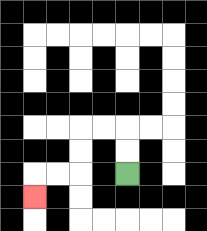{'start': '[5, 7]', 'end': '[1, 8]', 'path_directions': 'U,U,L,L,D,D,L,L,D', 'path_coordinates': '[[5, 7], [5, 6], [5, 5], [4, 5], [3, 5], [3, 6], [3, 7], [2, 7], [1, 7], [1, 8]]'}